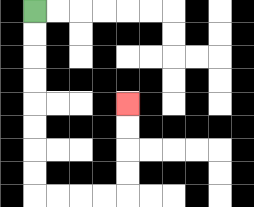{'start': '[1, 0]', 'end': '[5, 4]', 'path_directions': 'D,D,D,D,D,D,D,D,R,R,R,R,U,U,U,U', 'path_coordinates': '[[1, 0], [1, 1], [1, 2], [1, 3], [1, 4], [1, 5], [1, 6], [1, 7], [1, 8], [2, 8], [3, 8], [4, 8], [5, 8], [5, 7], [5, 6], [5, 5], [5, 4]]'}